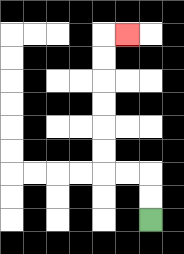{'start': '[6, 9]', 'end': '[5, 1]', 'path_directions': 'U,U,L,L,U,U,U,U,U,U,R', 'path_coordinates': '[[6, 9], [6, 8], [6, 7], [5, 7], [4, 7], [4, 6], [4, 5], [4, 4], [4, 3], [4, 2], [4, 1], [5, 1]]'}